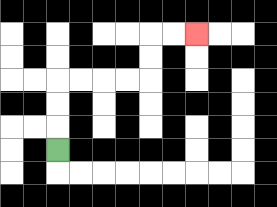{'start': '[2, 6]', 'end': '[8, 1]', 'path_directions': 'U,U,U,R,R,R,R,U,U,R,R', 'path_coordinates': '[[2, 6], [2, 5], [2, 4], [2, 3], [3, 3], [4, 3], [5, 3], [6, 3], [6, 2], [6, 1], [7, 1], [8, 1]]'}